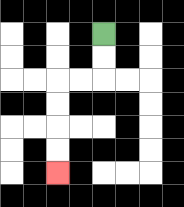{'start': '[4, 1]', 'end': '[2, 7]', 'path_directions': 'D,D,L,L,D,D,D,D', 'path_coordinates': '[[4, 1], [4, 2], [4, 3], [3, 3], [2, 3], [2, 4], [2, 5], [2, 6], [2, 7]]'}